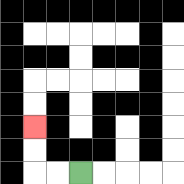{'start': '[3, 7]', 'end': '[1, 5]', 'path_directions': 'L,L,U,U', 'path_coordinates': '[[3, 7], [2, 7], [1, 7], [1, 6], [1, 5]]'}